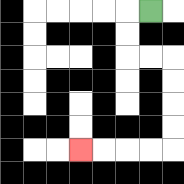{'start': '[6, 0]', 'end': '[3, 6]', 'path_directions': 'L,D,D,R,R,D,D,D,D,L,L,L,L', 'path_coordinates': '[[6, 0], [5, 0], [5, 1], [5, 2], [6, 2], [7, 2], [7, 3], [7, 4], [7, 5], [7, 6], [6, 6], [5, 6], [4, 6], [3, 6]]'}